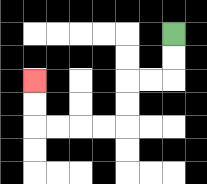{'start': '[7, 1]', 'end': '[1, 3]', 'path_directions': 'D,D,L,L,D,D,L,L,L,L,U,U', 'path_coordinates': '[[7, 1], [7, 2], [7, 3], [6, 3], [5, 3], [5, 4], [5, 5], [4, 5], [3, 5], [2, 5], [1, 5], [1, 4], [1, 3]]'}